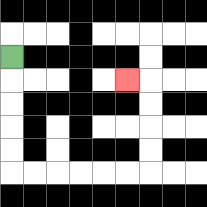{'start': '[0, 2]', 'end': '[5, 3]', 'path_directions': 'D,D,D,D,D,R,R,R,R,R,R,U,U,U,U,L', 'path_coordinates': '[[0, 2], [0, 3], [0, 4], [0, 5], [0, 6], [0, 7], [1, 7], [2, 7], [3, 7], [4, 7], [5, 7], [6, 7], [6, 6], [6, 5], [6, 4], [6, 3], [5, 3]]'}